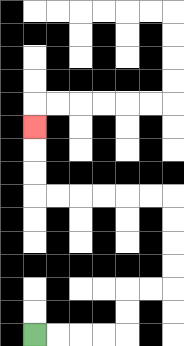{'start': '[1, 14]', 'end': '[1, 5]', 'path_directions': 'R,R,R,R,U,U,R,R,U,U,U,U,L,L,L,L,L,L,U,U,U', 'path_coordinates': '[[1, 14], [2, 14], [3, 14], [4, 14], [5, 14], [5, 13], [5, 12], [6, 12], [7, 12], [7, 11], [7, 10], [7, 9], [7, 8], [6, 8], [5, 8], [4, 8], [3, 8], [2, 8], [1, 8], [1, 7], [1, 6], [1, 5]]'}